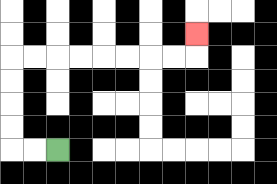{'start': '[2, 6]', 'end': '[8, 1]', 'path_directions': 'L,L,U,U,U,U,R,R,R,R,R,R,R,R,U', 'path_coordinates': '[[2, 6], [1, 6], [0, 6], [0, 5], [0, 4], [0, 3], [0, 2], [1, 2], [2, 2], [3, 2], [4, 2], [5, 2], [6, 2], [7, 2], [8, 2], [8, 1]]'}